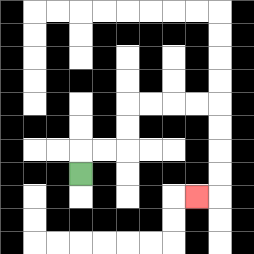{'start': '[3, 7]', 'end': '[8, 8]', 'path_directions': 'U,R,R,U,U,R,R,R,R,D,D,D,D,L', 'path_coordinates': '[[3, 7], [3, 6], [4, 6], [5, 6], [5, 5], [5, 4], [6, 4], [7, 4], [8, 4], [9, 4], [9, 5], [9, 6], [9, 7], [9, 8], [8, 8]]'}